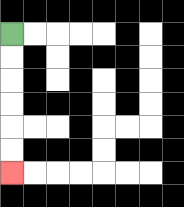{'start': '[0, 1]', 'end': '[0, 7]', 'path_directions': 'D,D,D,D,D,D', 'path_coordinates': '[[0, 1], [0, 2], [0, 3], [0, 4], [0, 5], [0, 6], [0, 7]]'}